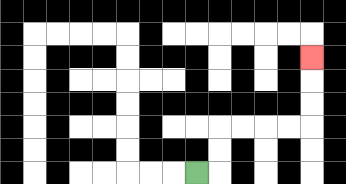{'start': '[8, 7]', 'end': '[13, 2]', 'path_directions': 'R,U,U,R,R,R,R,U,U,U', 'path_coordinates': '[[8, 7], [9, 7], [9, 6], [9, 5], [10, 5], [11, 5], [12, 5], [13, 5], [13, 4], [13, 3], [13, 2]]'}